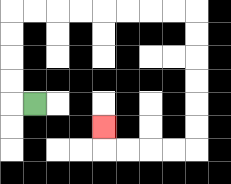{'start': '[1, 4]', 'end': '[4, 5]', 'path_directions': 'L,U,U,U,U,R,R,R,R,R,R,R,R,D,D,D,D,D,D,L,L,L,L,U', 'path_coordinates': '[[1, 4], [0, 4], [0, 3], [0, 2], [0, 1], [0, 0], [1, 0], [2, 0], [3, 0], [4, 0], [5, 0], [6, 0], [7, 0], [8, 0], [8, 1], [8, 2], [8, 3], [8, 4], [8, 5], [8, 6], [7, 6], [6, 6], [5, 6], [4, 6], [4, 5]]'}